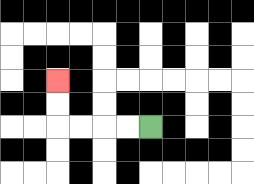{'start': '[6, 5]', 'end': '[2, 3]', 'path_directions': 'L,L,L,L,U,U', 'path_coordinates': '[[6, 5], [5, 5], [4, 5], [3, 5], [2, 5], [2, 4], [2, 3]]'}